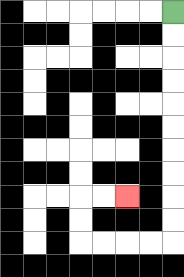{'start': '[7, 0]', 'end': '[5, 8]', 'path_directions': 'D,D,D,D,D,D,D,D,D,D,L,L,L,L,U,U,R,R', 'path_coordinates': '[[7, 0], [7, 1], [7, 2], [7, 3], [7, 4], [7, 5], [7, 6], [7, 7], [7, 8], [7, 9], [7, 10], [6, 10], [5, 10], [4, 10], [3, 10], [3, 9], [3, 8], [4, 8], [5, 8]]'}